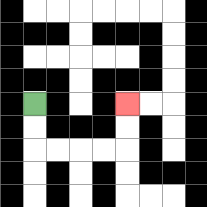{'start': '[1, 4]', 'end': '[5, 4]', 'path_directions': 'D,D,R,R,R,R,U,U', 'path_coordinates': '[[1, 4], [1, 5], [1, 6], [2, 6], [3, 6], [4, 6], [5, 6], [5, 5], [5, 4]]'}